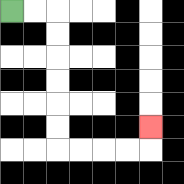{'start': '[0, 0]', 'end': '[6, 5]', 'path_directions': 'R,R,D,D,D,D,D,D,R,R,R,R,U', 'path_coordinates': '[[0, 0], [1, 0], [2, 0], [2, 1], [2, 2], [2, 3], [2, 4], [2, 5], [2, 6], [3, 6], [4, 6], [5, 6], [6, 6], [6, 5]]'}